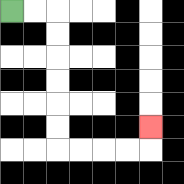{'start': '[0, 0]', 'end': '[6, 5]', 'path_directions': 'R,R,D,D,D,D,D,D,R,R,R,R,U', 'path_coordinates': '[[0, 0], [1, 0], [2, 0], [2, 1], [2, 2], [2, 3], [2, 4], [2, 5], [2, 6], [3, 6], [4, 6], [5, 6], [6, 6], [6, 5]]'}